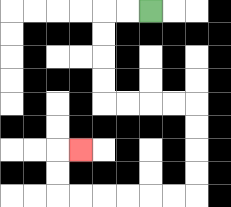{'start': '[6, 0]', 'end': '[3, 6]', 'path_directions': 'L,L,D,D,D,D,R,R,R,R,D,D,D,D,L,L,L,L,L,L,U,U,R', 'path_coordinates': '[[6, 0], [5, 0], [4, 0], [4, 1], [4, 2], [4, 3], [4, 4], [5, 4], [6, 4], [7, 4], [8, 4], [8, 5], [8, 6], [8, 7], [8, 8], [7, 8], [6, 8], [5, 8], [4, 8], [3, 8], [2, 8], [2, 7], [2, 6], [3, 6]]'}